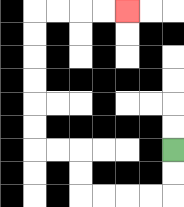{'start': '[7, 6]', 'end': '[5, 0]', 'path_directions': 'D,D,L,L,L,L,U,U,L,L,U,U,U,U,U,U,R,R,R,R', 'path_coordinates': '[[7, 6], [7, 7], [7, 8], [6, 8], [5, 8], [4, 8], [3, 8], [3, 7], [3, 6], [2, 6], [1, 6], [1, 5], [1, 4], [1, 3], [1, 2], [1, 1], [1, 0], [2, 0], [3, 0], [4, 0], [5, 0]]'}